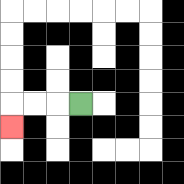{'start': '[3, 4]', 'end': '[0, 5]', 'path_directions': 'L,L,L,D', 'path_coordinates': '[[3, 4], [2, 4], [1, 4], [0, 4], [0, 5]]'}